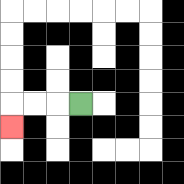{'start': '[3, 4]', 'end': '[0, 5]', 'path_directions': 'L,L,L,D', 'path_coordinates': '[[3, 4], [2, 4], [1, 4], [0, 4], [0, 5]]'}